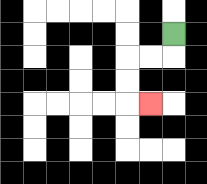{'start': '[7, 1]', 'end': '[6, 4]', 'path_directions': 'D,L,L,D,D,R', 'path_coordinates': '[[7, 1], [7, 2], [6, 2], [5, 2], [5, 3], [5, 4], [6, 4]]'}